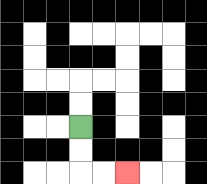{'start': '[3, 5]', 'end': '[5, 7]', 'path_directions': 'D,D,R,R', 'path_coordinates': '[[3, 5], [3, 6], [3, 7], [4, 7], [5, 7]]'}